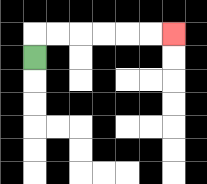{'start': '[1, 2]', 'end': '[7, 1]', 'path_directions': 'U,R,R,R,R,R,R', 'path_coordinates': '[[1, 2], [1, 1], [2, 1], [3, 1], [4, 1], [5, 1], [6, 1], [7, 1]]'}